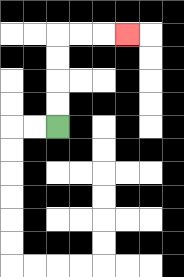{'start': '[2, 5]', 'end': '[5, 1]', 'path_directions': 'U,U,U,U,R,R,R', 'path_coordinates': '[[2, 5], [2, 4], [2, 3], [2, 2], [2, 1], [3, 1], [4, 1], [5, 1]]'}